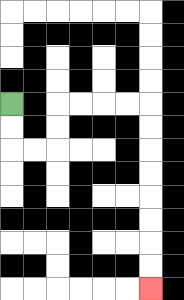{'start': '[0, 4]', 'end': '[6, 12]', 'path_directions': 'D,D,R,R,U,U,R,R,R,R,D,D,D,D,D,D,D,D', 'path_coordinates': '[[0, 4], [0, 5], [0, 6], [1, 6], [2, 6], [2, 5], [2, 4], [3, 4], [4, 4], [5, 4], [6, 4], [6, 5], [6, 6], [6, 7], [6, 8], [6, 9], [6, 10], [6, 11], [6, 12]]'}